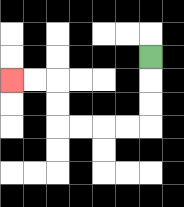{'start': '[6, 2]', 'end': '[0, 3]', 'path_directions': 'D,D,D,L,L,L,L,U,U,L,L', 'path_coordinates': '[[6, 2], [6, 3], [6, 4], [6, 5], [5, 5], [4, 5], [3, 5], [2, 5], [2, 4], [2, 3], [1, 3], [0, 3]]'}